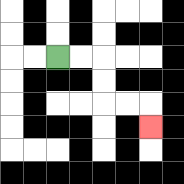{'start': '[2, 2]', 'end': '[6, 5]', 'path_directions': 'R,R,D,D,R,R,D', 'path_coordinates': '[[2, 2], [3, 2], [4, 2], [4, 3], [4, 4], [5, 4], [6, 4], [6, 5]]'}